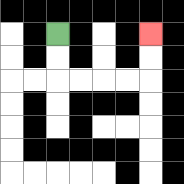{'start': '[2, 1]', 'end': '[6, 1]', 'path_directions': 'D,D,R,R,R,R,U,U', 'path_coordinates': '[[2, 1], [2, 2], [2, 3], [3, 3], [4, 3], [5, 3], [6, 3], [6, 2], [6, 1]]'}